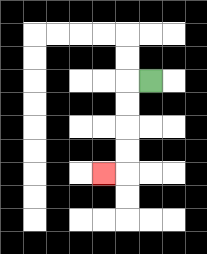{'start': '[6, 3]', 'end': '[4, 7]', 'path_directions': 'L,D,D,D,D,L', 'path_coordinates': '[[6, 3], [5, 3], [5, 4], [5, 5], [5, 6], [5, 7], [4, 7]]'}